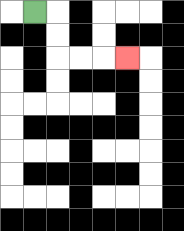{'start': '[1, 0]', 'end': '[5, 2]', 'path_directions': 'R,D,D,R,R,R', 'path_coordinates': '[[1, 0], [2, 0], [2, 1], [2, 2], [3, 2], [4, 2], [5, 2]]'}